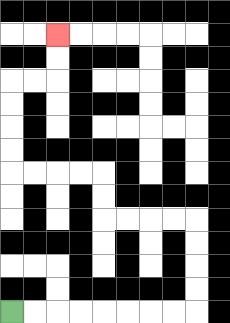{'start': '[0, 13]', 'end': '[2, 1]', 'path_directions': 'R,R,R,R,R,R,R,R,U,U,U,U,L,L,L,L,U,U,L,L,L,L,U,U,U,U,R,R,U,U', 'path_coordinates': '[[0, 13], [1, 13], [2, 13], [3, 13], [4, 13], [5, 13], [6, 13], [7, 13], [8, 13], [8, 12], [8, 11], [8, 10], [8, 9], [7, 9], [6, 9], [5, 9], [4, 9], [4, 8], [4, 7], [3, 7], [2, 7], [1, 7], [0, 7], [0, 6], [0, 5], [0, 4], [0, 3], [1, 3], [2, 3], [2, 2], [2, 1]]'}